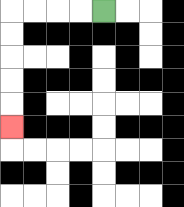{'start': '[4, 0]', 'end': '[0, 5]', 'path_directions': 'L,L,L,L,D,D,D,D,D', 'path_coordinates': '[[4, 0], [3, 0], [2, 0], [1, 0], [0, 0], [0, 1], [0, 2], [0, 3], [0, 4], [0, 5]]'}